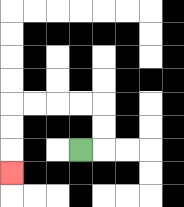{'start': '[3, 6]', 'end': '[0, 7]', 'path_directions': 'R,U,U,L,L,L,L,D,D,D', 'path_coordinates': '[[3, 6], [4, 6], [4, 5], [4, 4], [3, 4], [2, 4], [1, 4], [0, 4], [0, 5], [0, 6], [0, 7]]'}